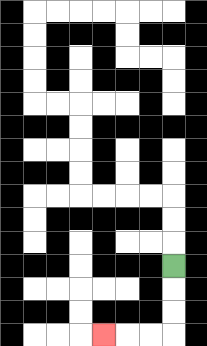{'start': '[7, 11]', 'end': '[4, 14]', 'path_directions': 'D,D,D,L,L,L', 'path_coordinates': '[[7, 11], [7, 12], [7, 13], [7, 14], [6, 14], [5, 14], [4, 14]]'}